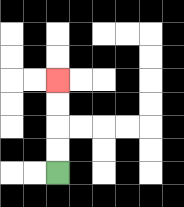{'start': '[2, 7]', 'end': '[2, 3]', 'path_directions': 'U,U,U,U', 'path_coordinates': '[[2, 7], [2, 6], [2, 5], [2, 4], [2, 3]]'}